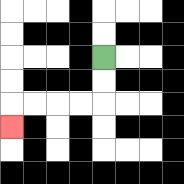{'start': '[4, 2]', 'end': '[0, 5]', 'path_directions': 'D,D,L,L,L,L,D', 'path_coordinates': '[[4, 2], [4, 3], [4, 4], [3, 4], [2, 4], [1, 4], [0, 4], [0, 5]]'}